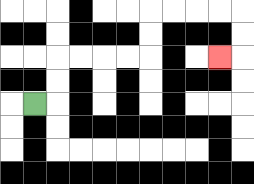{'start': '[1, 4]', 'end': '[9, 2]', 'path_directions': 'R,U,U,R,R,R,R,U,U,R,R,R,R,D,D,L', 'path_coordinates': '[[1, 4], [2, 4], [2, 3], [2, 2], [3, 2], [4, 2], [5, 2], [6, 2], [6, 1], [6, 0], [7, 0], [8, 0], [9, 0], [10, 0], [10, 1], [10, 2], [9, 2]]'}